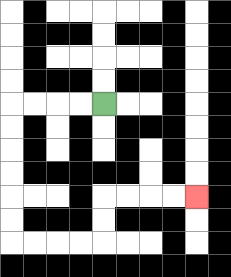{'start': '[4, 4]', 'end': '[8, 8]', 'path_directions': 'L,L,L,L,D,D,D,D,D,D,R,R,R,R,U,U,R,R,R,R', 'path_coordinates': '[[4, 4], [3, 4], [2, 4], [1, 4], [0, 4], [0, 5], [0, 6], [0, 7], [0, 8], [0, 9], [0, 10], [1, 10], [2, 10], [3, 10], [4, 10], [4, 9], [4, 8], [5, 8], [6, 8], [7, 8], [8, 8]]'}